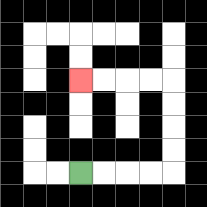{'start': '[3, 7]', 'end': '[3, 3]', 'path_directions': 'R,R,R,R,U,U,U,U,L,L,L,L', 'path_coordinates': '[[3, 7], [4, 7], [5, 7], [6, 7], [7, 7], [7, 6], [7, 5], [7, 4], [7, 3], [6, 3], [5, 3], [4, 3], [3, 3]]'}